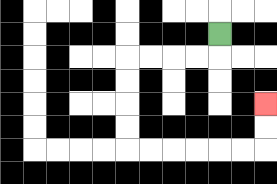{'start': '[9, 1]', 'end': '[11, 4]', 'path_directions': 'D,L,L,L,L,D,D,D,D,R,R,R,R,R,R,U,U', 'path_coordinates': '[[9, 1], [9, 2], [8, 2], [7, 2], [6, 2], [5, 2], [5, 3], [5, 4], [5, 5], [5, 6], [6, 6], [7, 6], [8, 6], [9, 6], [10, 6], [11, 6], [11, 5], [11, 4]]'}